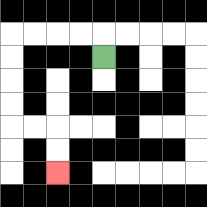{'start': '[4, 2]', 'end': '[2, 7]', 'path_directions': 'U,L,L,L,L,D,D,D,D,R,R,D,D', 'path_coordinates': '[[4, 2], [4, 1], [3, 1], [2, 1], [1, 1], [0, 1], [0, 2], [0, 3], [0, 4], [0, 5], [1, 5], [2, 5], [2, 6], [2, 7]]'}